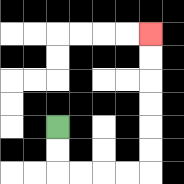{'start': '[2, 5]', 'end': '[6, 1]', 'path_directions': 'D,D,R,R,R,R,U,U,U,U,U,U', 'path_coordinates': '[[2, 5], [2, 6], [2, 7], [3, 7], [4, 7], [5, 7], [6, 7], [6, 6], [6, 5], [6, 4], [6, 3], [6, 2], [6, 1]]'}